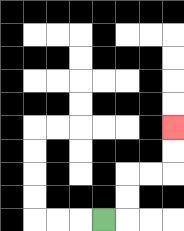{'start': '[4, 9]', 'end': '[7, 5]', 'path_directions': 'R,U,U,R,R,U,U', 'path_coordinates': '[[4, 9], [5, 9], [5, 8], [5, 7], [6, 7], [7, 7], [7, 6], [7, 5]]'}